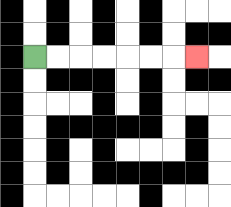{'start': '[1, 2]', 'end': '[8, 2]', 'path_directions': 'R,R,R,R,R,R,R', 'path_coordinates': '[[1, 2], [2, 2], [3, 2], [4, 2], [5, 2], [6, 2], [7, 2], [8, 2]]'}